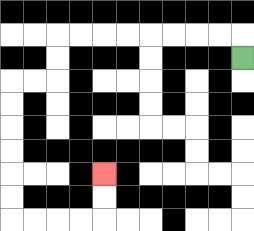{'start': '[10, 2]', 'end': '[4, 7]', 'path_directions': 'U,L,L,L,L,L,L,L,L,D,D,L,L,D,D,D,D,D,D,R,R,R,R,U,U', 'path_coordinates': '[[10, 2], [10, 1], [9, 1], [8, 1], [7, 1], [6, 1], [5, 1], [4, 1], [3, 1], [2, 1], [2, 2], [2, 3], [1, 3], [0, 3], [0, 4], [0, 5], [0, 6], [0, 7], [0, 8], [0, 9], [1, 9], [2, 9], [3, 9], [4, 9], [4, 8], [4, 7]]'}